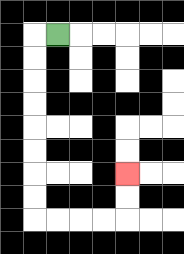{'start': '[2, 1]', 'end': '[5, 7]', 'path_directions': 'L,D,D,D,D,D,D,D,D,R,R,R,R,U,U', 'path_coordinates': '[[2, 1], [1, 1], [1, 2], [1, 3], [1, 4], [1, 5], [1, 6], [1, 7], [1, 8], [1, 9], [2, 9], [3, 9], [4, 9], [5, 9], [5, 8], [5, 7]]'}